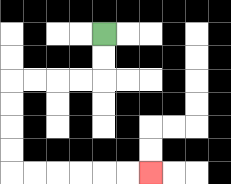{'start': '[4, 1]', 'end': '[6, 7]', 'path_directions': 'D,D,L,L,L,L,D,D,D,D,R,R,R,R,R,R', 'path_coordinates': '[[4, 1], [4, 2], [4, 3], [3, 3], [2, 3], [1, 3], [0, 3], [0, 4], [0, 5], [0, 6], [0, 7], [1, 7], [2, 7], [3, 7], [4, 7], [5, 7], [6, 7]]'}